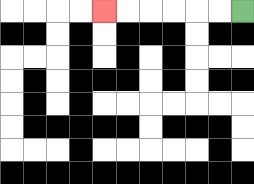{'start': '[10, 0]', 'end': '[4, 0]', 'path_directions': 'L,L,L,L,L,L', 'path_coordinates': '[[10, 0], [9, 0], [8, 0], [7, 0], [6, 0], [5, 0], [4, 0]]'}